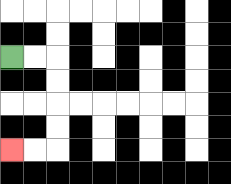{'start': '[0, 2]', 'end': '[0, 6]', 'path_directions': 'R,R,D,D,D,D,L,L', 'path_coordinates': '[[0, 2], [1, 2], [2, 2], [2, 3], [2, 4], [2, 5], [2, 6], [1, 6], [0, 6]]'}